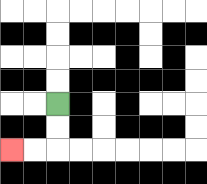{'start': '[2, 4]', 'end': '[0, 6]', 'path_directions': 'D,D,L,L', 'path_coordinates': '[[2, 4], [2, 5], [2, 6], [1, 6], [0, 6]]'}